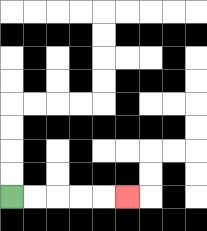{'start': '[0, 8]', 'end': '[5, 8]', 'path_directions': 'R,R,R,R,R', 'path_coordinates': '[[0, 8], [1, 8], [2, 8], [3, 8], [4, 8], [5, 8]]'}